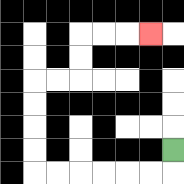{'start': '[7, 6]', 'end': '[6, 1]', 'path_directions': 'D,L,L,L,L,L,L,U,U,U,U,R,R,U,U,R,R,R', 'path_coordinates': '[[7, 6], [7, 7], [6, 7], [5, 7], [4, 7], [3, 7], [2, 7], [1, 7], [1, 6], [1, 5], [1, 4], [1, 3], [2, 3], [3, 3], [3, 2], [3, 1], [4, 1], [5, 1], [6, 1]]'}